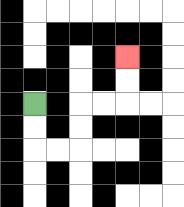{'start': '[1, 4]', 'end': '[5, 2]', 'path_directions': 'D,D,R,R,U,U,R,R,U,U', 'path_coordinates': '[[1, 4], [1, 5], [1, 6], [2, 6], [3, 6], [3, 5], [3, 4], [4, 4], [5, 4], [5, 3], [5, 2]]'}